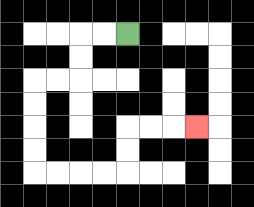{'start': '[5, 1]', 'end': '[8, 5]', 'path_directions': 'L,L,D,D,L,L,D,D,D,D,R,R,R,R,U,U,R,R,R', 'path_coordinates': '[[5, 1], [4, 1], [3, 1], [3, 2], [3, 3], [2, 3], [1, 3], [1, 4], [1, 5], [1, 6], [1, 7], [2, 7], [3, 7], [4, 7], [5, 7], [5, 6], [5, 5], [6, 5], [7, 5], [8, 5]]'}